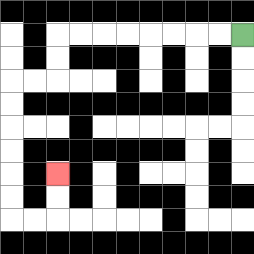{'start': '[10, 1]', 'end': '[2, 7]', 'path_directions': 'L,L,L,L,L,L,L,L,D,D,L,L,D,D,D,D,D,D,R,R,U,U', 'path_coordinates': '[[10, 1], [9, 1], [8, 1], [7, 1], [6, 1], [5, 1], [4, 1], [3, 1], [2, 1], [2, 2], [2, 3], [1, 3], [0, 3], [0, 4], [0, 5], [0, 6], [0, 7], [0, 8], [0, 9], [1, 9], [2, 9], [2, 8], [2, 7]]'}